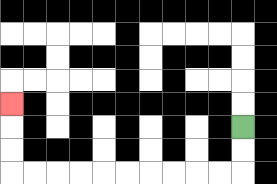{'start': '[10, 5]', 'end': '[0, 4]', 'path_directions': 'D,D,L,L,L,L,L,L,L,L,L,L,U,U,U', 'path_coordinates': '[[10, 5], [10, 6], [10, 7], [9, 7], [8, 7], [7, 7], [6, 7], [5, 7], [4, 7], [3, 7], [2, 7], [1, 7], [0, 7], [0, 6], [0, 5], [0, 4]]'}